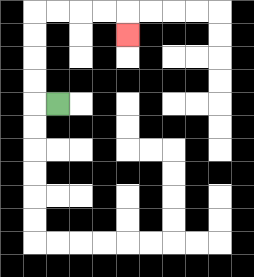{'start': '[2, 4]', 'end': '[5, 1]', 'path_directions': 'L,U,U,U,U,R,R,R,R,D', 'path_coordinates': '[[2, 4], [1, 4], [1, 3], [1, 2], [1, 1], [1, 0], [2, 0], [3, 0], [4, 0], [5, 0], [5, 1]]'}